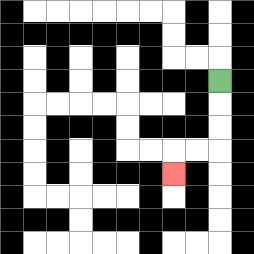{'start': '[9, 3]', 'end': '[7, 7]', 'path_directions': 'D,D,D,L,L,D', 'path_coordinates': '[[9, 3], [9, 4], [9, 5], [9, 6], [8, 6], [7, 6], [7, 7]]'}